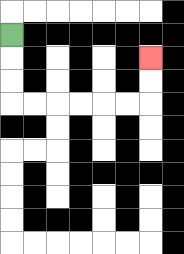{'start': '[0, 1]', 'end': '[6, 2]', 'path_directions': 'D,D,D,R,R,R,R,R,R,U,U', 'path_coordinates': '[[0, 1], [0, 2], [0, 3], [0, 4], [1, 4], [2, 4], [3, 4], [4, 4], [5, 4], [6, 4], [6, 3], [6, 2]]'}